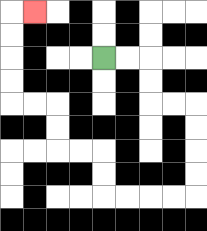{'start': '[4, 2]', 'end': '[1, 0]', 'path_directions': 'R,R,D,D,R,R,D,D,D,D,L,L,L,L,U,U,L,L,U,U,L,L,U,U,U,U,R', 'path_coordinates': '[[4, 2], [5, 2], [6, 2], [6, 3], [6, 4], [7, 4], [8, 4], [8, 5], [8, 6], [8, 7], [8, 8], [7, 8], [6, 8], [5, 8], [4, 8], [4, 7], [4, 6], [3, 6], [2, 6], [2, 5], [2, 4], [1, 4], [0, 4], [0, 3], [0, 2], [0, 1], [0, 0], [1, 0]]'}